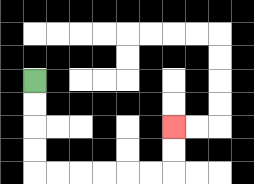{'start': '[1, 3]', 'end': '[7, 5]', 'path_directions': 'D,D,D,D,R,R,R,R,R,R,U,U', 'path_coordinates': '[[1, 3], [1, 4], [1, 5], [1, 6], [1, 7], [2, 7], [3, 7], [4, 7], [5, 7], [6, 7], [7, 7], [7, 6], [7, 5]]'}